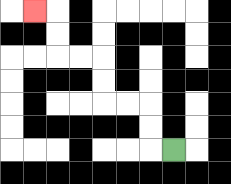{'start': '[7, 6]', 'end': '[1, 0]', 'path_directions': 'L,U,U,L,L,U,U,L,L,U,U,L', 'path_coordinates': '[[7, 6], [6, 6], [6, 5], [6, 4], [5, 4], [4, 4], [4, 3], [4, 2], [3, 2], [2, 2], [2, 1], [2, 0], [1, 0]]'}